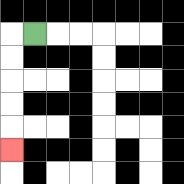{'start': '[1, 1]', 'end': '[0, 6]', 'path_directions': 'L,D,D,D,D,D', 'path_coordinates': '[[1, 1], [0, 1], [0, 2], [0, 3], [0, 4], [0, 5], [0, 6]]'}